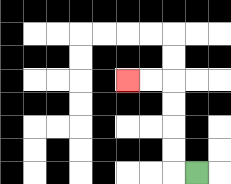{'start': '[8, 7]', 'end': '[5, 3]', 'path_directions': 'L,U,U,U,U,L,L', 'path_coordinates': '[[8, 7], [7, 7], [7, 6], [7, 5], [7, 4], [7, 3], [6, 3], [5, 3]]'}